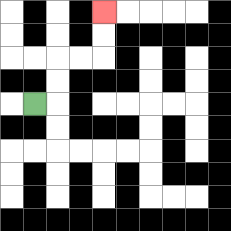{'start': '[1, 4]', 'end': '[4, 0]', 'path_directions': 'R,U,U,R,R,U,U', 'path_coordinates': '[[1, 4], [2, 4], [2, 3], [2, 2], [3, 2], [4, 2], [4, 1], [4, 0]]'}